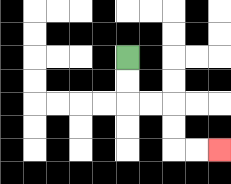{'start': '[5, 2]', 'end': '[9, 6]', 'path_directions': 'D,D,R,R,D,D,R,R', 'path_coordinates': '[[5, 2], [5, 3], [5, 4], [6, 4], [7, 4], [7, 5], [7, 6], [8, 6], [9, 6]]'}